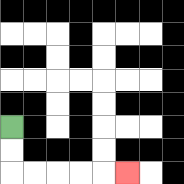{'start': '[0, 5]', 'end': '[5, 7]', 'path_directions': 'D,D,R,R,R,R,R', 'path_coordinates': '[[0, 5], [0, 6], [0, 7], [1, 7], [2, 7], [3, 7], [4, 7], [5, 7]]'}